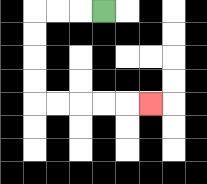{'start': '[4, 0]', 'end': '[6, 4]', 'path_directions': 'L,L,L,D,D,D,D,R,R,R,R,R', 'path_coordinates': '[[4, 0], [3, 0], [2, 0], [1, 0], [1, 1], [1, 2], [1, 3], [1, 4], [2, 4], [3, 4], [4, 4], [5, 4], [6, 4]]'}